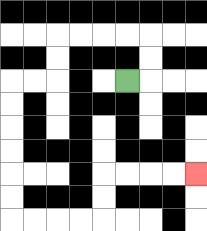{'start': '[5, 3]', 'end': '[8, 7]', 'path_directions': 'R,U,U,L,L,L,L,D,D,L,L,D,D,D,D,D,D,R,R,R,R,U,U,R,R,R,R', 'path_coordinates': '[[5, 3], [6, 3], [6, 2], [6, 1], [5, 1], [4, 1], [3, 1], [2, 1], [2, 2], [2, 3], [1, 3], [0, 3], [0, 4], [0, 5], [0, 6], [0, 7], [0, 8], [0, 9], [1, 9], [2, 9], [3, 9], [4, 9], [4, 8], [4, 7], [5, 7], [6, 7], [7, 7], [8, 7]]'}